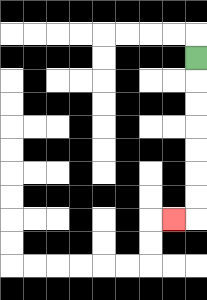{'start': '[8, 2]', 'end': '[7, 9]', 'path_directions': 'D,D,D,D,D,D,D,L', 'path_coordinates': '[[8, 2], [8, 3], [8, 4], [8, 5], [8, 6], [8, 7], [8, 8], [8, 9], [7, 9]]'}